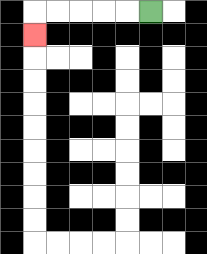{'start': '[6, 0]', 'end': '[1, 1]', 'path_directions': 'L,L,L,L,L,D', 'path_coordinates': '[[6, 0], [5, 0], [4, 0], [3, 0], [2, 0], [1, 0], [1, 1]]'}